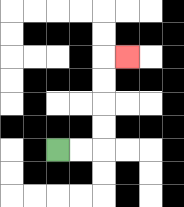{'start': '[2, 6]', 'end': '[5, 2]', 'path_directions': 'R,R,U,U,U,U,R', 'path_coordinates': '[[2, 6], [3, 6], [4, 6], [4, 5], [4, 4], [4, 3], [4, 2], [5, 2]]'}